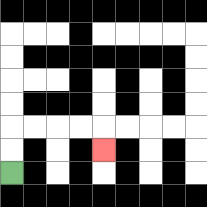{'start': '[0, 7]', 'end': '[4, 6]', 'path_directions': 'U,U,R,R,R,R,D', 'path_coordinates': '[[0, 7], [0, 6], [0, 5], [1, 5], [2, 5], [3, 5], [4, 5], [4, 6]]'}